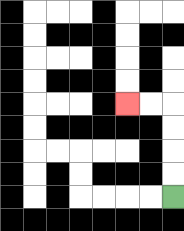{'start': '[7, 8]', 'end': '[5, 4]', 'path_directions': 'U,U,U,U,L,L', 'path_coordinates': '[[7, 8], [7, 7], [7, 6], [7, 5], [7, 4], [6, 4], [5, 4]]'}